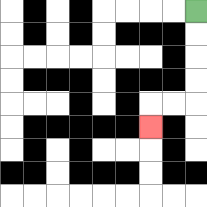{'start': '[8, 0]', 'end': '[6, 5]', 'path_directions': 'D,D,D,D,L,L,D', 'path_coordinates': '[[8, 0], [8, 1], [8, 2], [8, 3], [8, 4], [7, 4], [6, 4], [6, 5]]'}